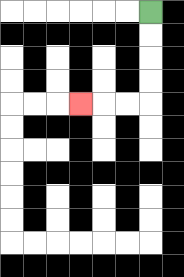{'start': '[6, 0]', 'end': '[3, 4]', 'path_directions': 'D,D,D,D,L,L,L', 'path_coordinates': '[[6, 0], [6, 1], [6, 2], [6, 3], [6, 4], [5, 4], [4, 4], [3, 4]]'}